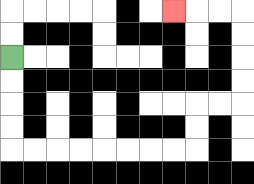{'start': '[0, 2]', 'end': '[7, 0]', 'path_directions': 'D,D,D,D,R,R,R,R,R,R,R,R,U,U,R,R,U,U,U,U,L,L,L', 'path_coordinates': '[[0, 2], [0, 3], [0, 4], [0, 5], [0, 6], [1, 6], [2, 6], [3, 6], [4, 6], [5, 6], [6, 6], [7, 6], [8, 6], [8, 5], [8, 4], [9, 4], [10, 4], [10, 3], [10, 2], [10, 1], [10, 0], [9, 0], [8, 0], [7, 0]]'}